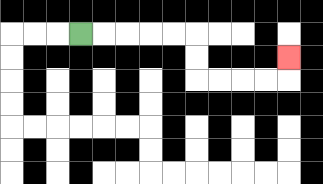{'start': '[3, 1]', 'end': '[12, 2]', 'path_directions': 'R,R,R,R,R,D,D,R,R,R,R,U', 'path_coordinates': '[[3, 1], [4, 1], [5, 1], [6, 1], [7, 1], [8, 1], [8, 2], [8, 3], [9, 3], [10, 3], [11, 3], [12, 3], [12, 2]]'}